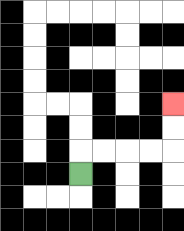{'start': '[3, 7]', 'end': '[7, 4]', 'path_directions': 'U,R,R,R,R,U,U', 'path_coordinates': '[[3, 7], [3, 6], [4, 6], [5, 6], [6, 6], [7, 6], [7, 5], [7, 4]]'}